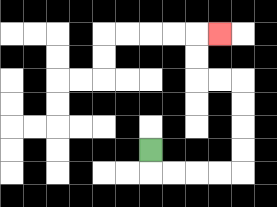{'start': '[6, 6]', 'end': '[9, 1]', 'path_directions': 'D,R,R,R,R,U,U,U,U,L,L,U,U,R', 'path_coordinates': '[[6, 6], [6, 7], [7, 7], [8, 7], [9, 7], [10, 7], [10, 6], [10, 5], [10, 4], [10, 3], [9, 3], [8, 3], [8, 2], [8, 1], [9, 1]]'}